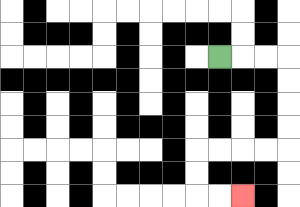{'start': '[9, 2]', 'end': '[10, 8]', 'path_directions': 'R,R,R,D,D,D,D,L,L,L,L,D,D,R,R', 'path_coordinates': '[[9, 2], [10, 2], [11, 2], [12, 2], [12, 3], [12, 4], [12, 5], [12, 6], [11, 6], [10, 6], [9, 6], [8, 6], [8, 7], [8, 8], [9, 8], [10, 8]]'}